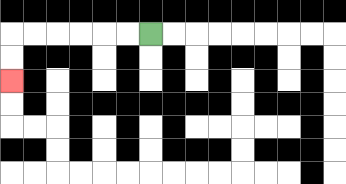{'start': '[6, 1]', 'end': '[0, 3]', 'path_directions': 'L,L,L,L,L,L,D,D', 'path_coordinates': '[[6, 1], [5, 1], [4, 1], [3, 1], [2, 1], [1, 1], [0, 1], [0, 2], [0, 3]]'}